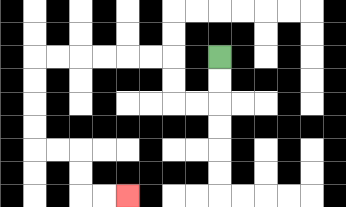{'start': '[9, 2]', 'end': '[5, 8]', 'path_directions': 'D,D,L,L,U,U,L,L,L,L,L,L,D,D,D,D,R,R,D,D,R,R', 'path_coordinates': '[[9, 2], [9, 3], [9, 4], [8, 4], [7, 4], [7, 3], [7, 2], [6, 2], [5, 2], [4, 2], [3, 2], [2, 2], [1, 2], [1, 3], [1, 4], [1, 5], [1, 6], [2, 6], [3, 6], [3, 7], [3, 8], [4, 8], [5, 8]]'}